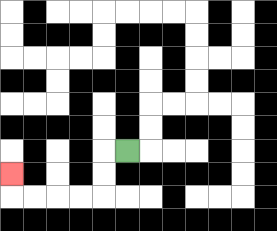{'start': '[5, 6]', 'end': '[0, 7]', 'path_directions': 'L,D,D,L,L,L,L,U', 'path_coordinates': '[[5, 6], [4, 6], [4, 7], [4, 8], [3, 8], [2, 8], [1, 8], [0, 8], [0, 7]]'}